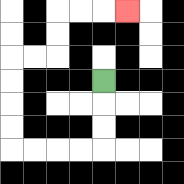{'start': '[4, 3]', 'end': '[5, 0]', 'path_directions': 'D,D,D,L,L,L,L,U,U,U,U,R,R,U,U,R,R,R', 'path_coordinates': '[[4, 3], [4, 4], [4, 5], [4, 6], [3, 6], [2, 6], [1, 6], [0, 6], [0, 5], [0, 4], [0, 3], [0, 2], [1, 2], [2, 2], [2, 1], [2, 0], [3, 0], [4, 0], [5, 0]]'}